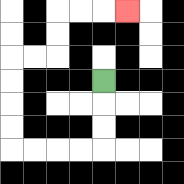{'start': '[4, 3]', 'end': '[5, 0]', 'path_directions': 'D,D,D,L,L,L,L,U,U,U,U,R,R,U,U,R,R,R', 'path_coordinates': '[[4, 3], [4, 4], [4, 5], [4, 6], [3, 6], [2, 6], [1, 6], [0, 6], [0, 5], [0, 4], [0, 3], [0, 2], [1, 2], [2, 2], [2, 1], [2, 0], [3, 0], [4, 0], [5, 0]]'}